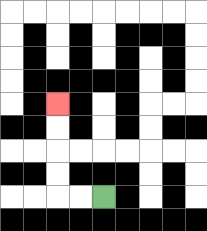{'start': '[4, 8]', 'end': '[2, 4]', 'path_directions': 'L,L,U,U,U,U', 'path_coordinates': '[[4, 8], [3, 8], [2, 8], [2, 7], [2, 6], [2, 5], [2, 4]]'}